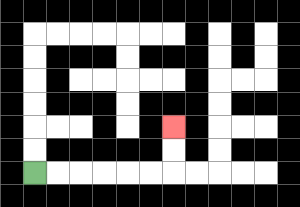{'start': '[1, 7]', 'end': '[7, 5]', 'path_directions': 'R,R,R,R,R,R,U,U', 'path_coordinates': '[[1, 7], [2, 7], [3, 7], [4, 7], [5, 7], [6, 7], [7, 7], [7, 6], [7, 5]]'}